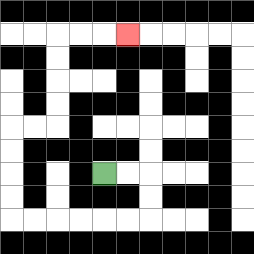{'start': '[4, 7]', 'end': '[5, 1]', 'path_directions': 'R,R,D,D,L,L,L,L,L,L,U,U,U,U,R,R,U,U,U,U,R,R,R', 'path_coordinates': '[[4, 7], [5, 7], [6, 7], [6, 8], [6, 9], [5, 9], [4, 9], [3, 9], [2, 9], [1, 9], [0, 9], [0, 8], [0, 7], [0, 6], [0, 5], [1, 5], [2, 5], [2, 4], [2, 3], [2, 2], [2, 1], [3, 1], [4, 1], [5, 1]]'}